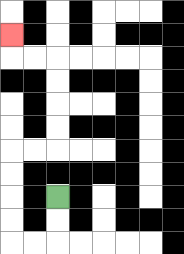{'start': '[2, 8]', 'end': '[0, 1]', 'path_directions': 'D,D,L,L,U,U,U,U,R,R,U,U,U,U,L,L,U', 'path_coordinates': '[[2, 8], [2, 9], [2, 10], [1, 10], [0, 10], [0, 9], [0, 8], [0, 7], [0, 6], [1, 6], [2, 6], [2, 5], [2, 4], [2, 3], [2, 2], [1, 2], [0, 2], [0, 1]]'}